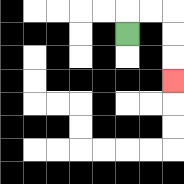{'start': '[5, 1]', 'end': '[7, 3]', 'path_directions': 'U,R,R,D,D,D', 'path_coordinates': '[[5, 1], [5, 0], [6, 0], [7, 0], [7, 1], [7, 2], [7, 3]]'}